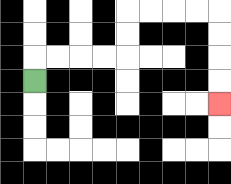{'start': '[1, 3]', 'end': '[9, 4]', 'path_directions': 'U,R,R,R,R,U,U,R,R,R,R,D,D,D,D', 'path_coordinates': '[[1, 3], [1, 2], [2, 2], [3, 2], [4, 2], [5, 2], [5, 1], [5, 0], [6, 0], [7, 0], [8, 0], [9, 0], [9, 1], [9, 2], [9, 3], [9, 4]]'}